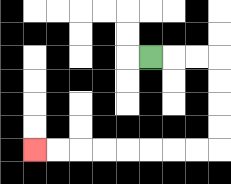{'start': '[6, 2]', 'end': '[1, 6]', 'path_directions': 'R,R,R,D,D,D,D,L,L,L,L,L,L,L,L', 'path_coordinates': '[[6, 2], [7, 2], [8, 2], [9, 2], [9, 3], [9, 4], [9, 5], [9, 6], [8, 6], [7, 6], [6, 6], [5, 6], [4, 6], [3, 6], [2, 6], [1, 6]]'}